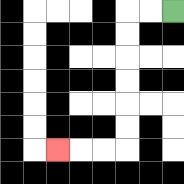{'start': '[7, 0]', 'end': '[2, 6]', 'path_directions': 'L,L,D,D,D,D,D,D,L,L,L', 'path_coordinates': '[[7, 0], [6, 0], [5, 0], [5, 1], [5, 2], [5, 3], [5, 4], [5, 5], [5, 6], [4, 6], [3, 6], [2, 6]]'}